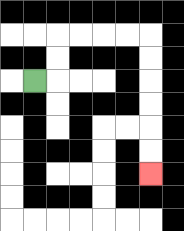{'start': '[1, 3]', 'end': '[6, 7]', 'path_directions': 'R,U,U,R,R,R,R,D,D,D,D,D,D', 'path_coordinates': '[[1, 3], [2, 3], [2, 2], [2, 1], [3, 1], [4, 1], [5, 1], [6, 1], [6, 2], [6, 3], [6, 4], [6, 5], [6, 6], [6, 7]]'}